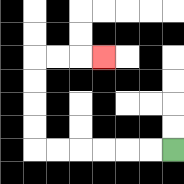{'start': '[7, 6]', 'end': '[4, 2]', 'path_directions': 'L,L,L,L,L,L,U,U,U,U,R,R,R', 'path_coordinates': '[[7, 6], [6, 6], [5, 6], [4, 6], [3, 6], [2, 6], [1, 6], [1, 5], [1, 4], [1, 3], [1, 2], [2, 2], [3, 2], [4, 2]]'}